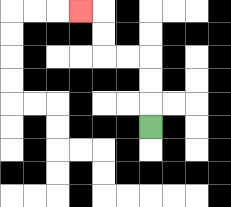{'start': '[6, 5]', 'end': '[3, 0]', 'path_directions': 'U,U,U,L,L,U,U,L', 'path_coordinates': '[[6, 5], [6, 4], [6, 3], [6, 2], [5, 2], [4, 2], [4, 1], [4, 0], [3, 0]]'}